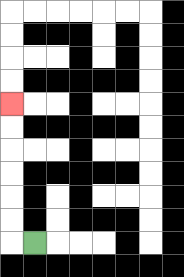{'start': '[1, 10]', 'end': '[0, 4]', 'path_directions': 'L,U,U,U,U,U,U', 'path_coordinates': '[[1, 10], [0, 10], [0, 9], [0, 8], [0, 7], [0, 6], [0, 5], [0, 4]]'}